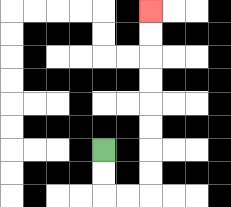{'start': '[4, 6]', 'end': '[6, 0]', 'path_directions': 'D,D,R,R,U,U,U,U,U,U,U,U', 'path_coordinates': '[[4, 6], [4, 7], [4, 8], [5, 8], [6, 8], [6, 7], [6, 6], [6, 5], [6, 4], [6, 3], [6, 2], [6, 1], [6, 0]]'}